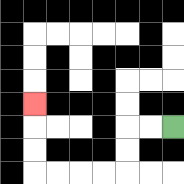{'start': '[7, 5]', 'end': '[1, 4]', 'path_directions': 'L,L,D,D,L,L,L,L,U,U,U', 'path_coordinates': '[[7, 5], [6, 5], [5, 5], [5, 6], [5, 7], [4, 7], [3, 7], [2, 7], [1, 7], [1, 6], [1, 5], [1, 4]]'}